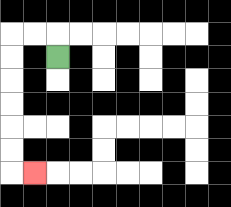{'start': '[2, 2]', 'end': '[1, 7]', 'path_directions': 'U,L,L,D,D,D,D,D,D,R', 'path_coordinates': '[[2, 2], [2, 1], [1, 1], [0, 1], [0, 2], [0, 3], [0, 4], [0, 5], [0, 6], [0, 7], [1, 7]]'}